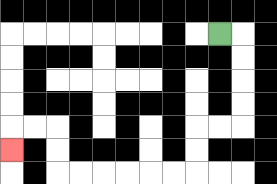{'start': '[9, 1]', 'end': '[0, 6]', 'path_directions': 'R,D,D,D,D,L,L,D,D,L,L,L,L,L,L,U,U,L,L,D', 'path_coordinates': '[[9, 1], [10, 1], [10, 2], [10, 3], [10, 4], [10, 5], [9, 5], [8, 5], [8, 6], [8, 7], [7, 7], [6, 7], [5, 7], [4, 7], [3, 7], [2, 7], [2, 6], [2, 5], [1, 5], [0, 5], [0, 6]]'}